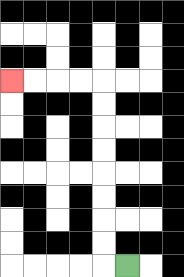{'start': '[5, 11]', 'end': '[0, 3]', 'path_directions': 'L,U,U,U,U,U,U,U,U,L,L,L,L', 'path_coordinates': '[[5, 11], [4, 11], [4, 10], [4, 9], [4, 8], [4, 7], [4, 6], [4, 5], [4, 4], [4, 3], [3, 3], [2, 3], [1, 3], [0, 3]]'}